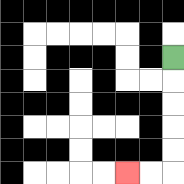{'start': '[7, 2]', 'end': '[5, 7]', 'path_directions': 'D,D,D,D,D,L,L', 'path_coordinates': '[[7, 2], [7, 3], [7, 4], [7, 5], [7, 6], [7, 7], [6, 7], [5, 7]]'}